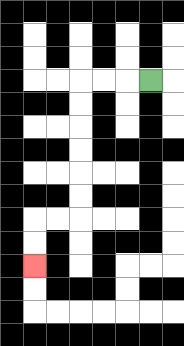{'start': '[6, 3]', 'end': '[1, 11]', 'path_directions': 'L,L,L,D,D,D,D,D,D,L,L,D,D', 'path_coordinates': '[[6, 3], [5, 3], [4, 3], [3, 3], [3, 4], [3, 5], [3, 6], [3, 7], [3, 8], [3, 9], [2, 9], [1, 9], [1, 10], [1, 11]]'}